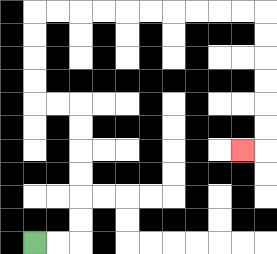{'start': '[1, 10]', 'end': '[10, 6]', 'path_directions': 'R,R,U,U,U,U,U,U,L,L,U,U,U,U,R,R,R,R,R,R,R,R,R,R,D,D,D,D,D,D,L', 'path_coordinates': '[[1, 10], [2, 10], [3, 10], [3, 9], [3, 8], [3, 7], [3, 6], [3, 5], [3, 4], [2, 4], [1, 4], [1, 3], [1, 2], [1, 1], [1, 0], [2, 0], [3, 0], [4, 0], [5, 0], [6, 0], [7, 0], [8, 0], [9, 0], [10, 0], [11, 0], [11, 1], [11, 2], [11, 3], [11, 4], [11, 5], [11, 6], [10, 6]]'}